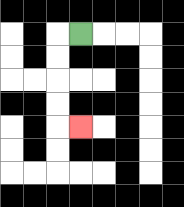{'start': '[3, 1]', 'end': '[3, 5]', 'path_directions': 'L,D,D,D,D,R', 'path_coordinates': '[[3, 1], [2, 1], [2, 2], [2, 3], [2, 4], [2, 5], [3, 5]]'}